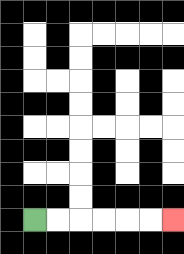{'start': '[1, 9]', 'end': '[7, 9]', 'path_directions': 'R,R,R,R,R,R', 'path_coordinates': '[[1, 9], [2, 9], [3, 9], [4, 9], [5, 9], [6, 9], [7, 9]]'}